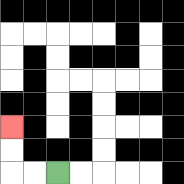{'start': '[2, 7]', 'end': '[0, 5]', 'path_directions': 'L,L,U,U', 'path_coordinates': '[[2, 7], [1, 7], [0, 7], [0, 6], [0, 5]]'}